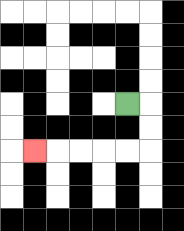{'start': '[5, 4]', 'end': '[1, 6]', 'path_directions': 'R,D,D,L,L,L,L,L', 'path_coordinates': '[[5, 4], [6, 4], [6, 5], [6, 6], [5, 6], [4, 6], [3, 6], [2, 6], [1, 6]]'}